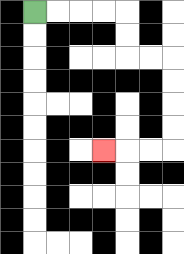{'start': '[1, 0]', 'end': '[4, 6]', 'path_directions': 'R,R,R,R,D,D,R,R,D,D,D,D,L,L,L', 'path_coordinates': '[[1, 0], [2, 0], [3, 0], [4, 0], [5, 0], [5, 1], [5, 2], [6, 2], [7, 2], [7, 3], [7, 4], [7, 5], [7, 6], [6, 6], [5, 6], [4, 6]]'}